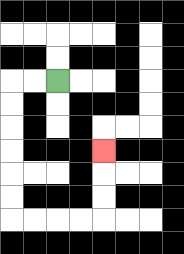{'start': '[2, 3]', 'end': '[4, 6]', 'path_directions': 'L,L,D,D,D,D,D,D,R,R,R,R,U,U,U', 'path_coordinates': '[[2, 3], [1, 3], [0, 3], [0, 4], [0, 5], [0, 6], [0, 7], [0, 8], [0, 9], [1, 9], [2, 9], [3, 9], [4, 9], [4, 8], [4, 7], [4, 6]]'}